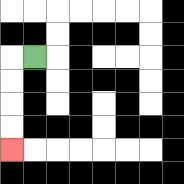{'start': '[1, 2]', 'end': '[0, 6]', 'path_directions': 'L,D,D,D,D', 'path_coordinates': '[[1, 2], [0, 2], [0, 3], [0, 4], [0, 5], [0, 6]]'}